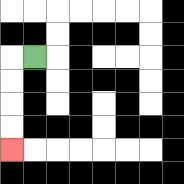{'start': '[1, 2]', 'end': '[0, 6]', 'path_directions': 'L,D,D,D,D', 'path_coordinates': '[[1, 2], [0, 2], [0, 3], [0, 4], [0, 5], [0, 6]]'}